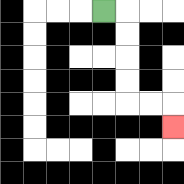{'start': '[4, 0]', 'end': '[7, 5]', 'path_directions': 'R,D,D,D,D,R,R,D', 'path_coordinates': '[[4, 0], [5, 0], [5, 1], [5, 2], [5, 3], [5, 4], [6, 4], [7, 4], [7, 5]]'}